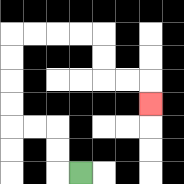{'start': '[3, 7]', 'end': '[6, 4]', 'path_directions': 'L,U,U,L,L,U,U,U,U,R,R,R,R,D,D,R,R,D', 'path_coordinates': '[[3, 7], [2, 7], [2, 6], [2, 5], [1, 5], [0, 5], [0, 4], [0, 3], [0, 2], [0, 1], [1, 1], [2, 1], [3, 1], [4, 1], [4, 2], [4, 3], [5, 3], [6, 3], [6, 4]]'}